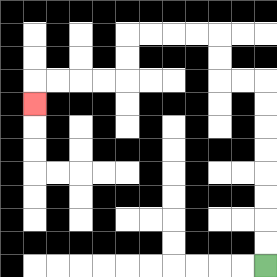{'start': '[11, 11]', 'end': '[1, 4]', 'path_directions': 'U,U,U,U,U,U,U,U,L,L,U,U,L,L,L,L,D,D,L,L,L,L,D', 'path_coordinates': '[[11, 11], [11, 10], [11, 9], [11, 8], [11, 7], [11, 6], [11, 5], [11, 4], [11, 3], [10, 3], [9, 3], [9, 2], [9, 1], [8, 1], [7, 1], [6, 1], [5, 1], [5, 2], [5, 3], [4, 3], [3, 3], [2, 3], [1, 3], [1, 4]]'}